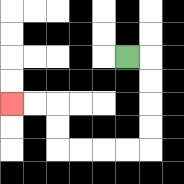{'start': '[5, 2]', 'end': '[0, 4]', 'path_directions': 'R,D,D,D,D,L,L,L,L,U,U,L,L', 'path_coordinates': '[[5, 2], [6, 2], [6, 3], [6, 4], [6, 5], [6, 6], [5, 6], [4, 6], [3, 6], [2, 6], [2, 5], [2, 4], [1, 4], [0, 4]]'}